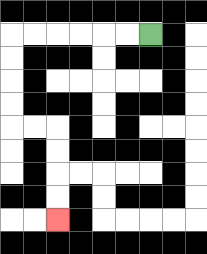{'start': '[6, 1]', 'end': '[2, 9]', 'path_directions': 'L,L,L,L,L,L,D,D,D,D,R,R,D,D,D,D', 'path_coordinates': '[[6, 1], [5, 1], [4, 1], [3, 1], [2, 1], [1, 1], [0, 1], [0, 2], [0, 3], [0, 4], [0, 5], [1, 5], [2, 5], [2, 6], [2, 7], [2, 8], [2, 9]]'}